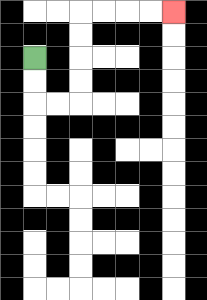{'start': '[1, 2]', 'end': '[7, 0]', 'path_directions': 'D,D,R,R,U,U,U,U,R,R,R,R', 'path_coordinates': '[[1, 2], [1, 3], [1, 4], [2, 4], [3, 4], [3, 3], [3, 2], [3, 1], [3, 0], [4, 0], [5, 0], [6, 0], [7, 0]]'}